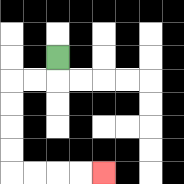{'start': '[2, 2]', 'end': '[4, 7]', 'path_directions': 'D,L,L,D,D,D,D,R,R,R,R', 'path_coordinates': '[[2, 2], [2, 3], [1, 3], [0, 3], [0, 4], [0, 5], [0, 6], [0, 7], [1, 7], [2, 7], [3, 7], [4, 7]]'}